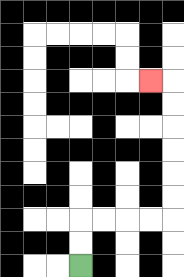{'start': '[3, 11]', 'end': '[6, 3]', 'path_directions': 'U,U,R,R,R,R,U,U,U,U,U,U,L', 'path_coordinates': '[[3, 11], [3, 10], [3, 9], [4, 9], [5, 9], [6, 9], [7, 9], [7, 8], [7, 7], [7, 6], [7, 5], [7, 4], [7, 3], [6, 3]]'}